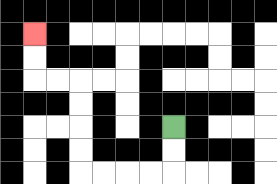{'start': '[7, 5]', 'end': '[1, 1]', 'path_directions': 'D,D,L,L,L,L,U,U,U,U,L,L,U,U', 'path_coordinates': '[[7, 5], [7, 6], [7, 7], [6, 7], [5, 7], [4, 7], [3, 7], [3, 6], [3, 5], [3, 4], [3, 3], [2, 3], [1, 3], [1, 2], [1, 1]]'}